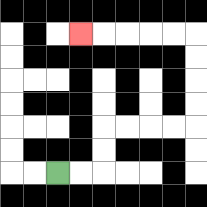{'start': '[2, 7]', 'end': '[3, 1]', 'path_directions': 'R,R,U,U,R,R,R,R,U,U,U,U,L,L,L,L,L', 'path_coordinates': '[[2, 7], [3, 7], [4, 7], [4, 6], [4, 5], [5, 5], [6, 5], [7, 5], [8, 5], [8, 4], [8, 3], [8, 2], [8, 1], [7, 1], [6, 1], [5, 1], [4, 1], [3, 1]]'}